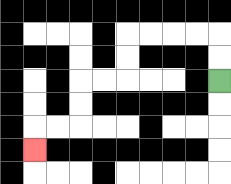{'start': '[9, 3]', 'end': '[1, 6]', 'path_directions': 'U,U,L,L,L,L,D,D,L,L,D,D,L,L,D', 'path_coordinates': '[[9, 3], [9, 2], [9, 1], [8, 1], [7, 1], [6, 1], [5, 1], [5, 2], [5, 3], [4, 3], [3, 3], [3, 4], [3, 5], [2, 5], [1, 5], [1, 6]]'}